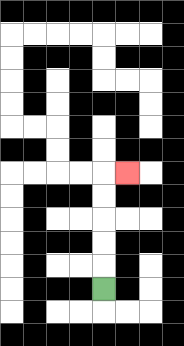{'start': '[4, 12]', 'end': '[5, 7]', 'path_directions': 'U,U,U,U,U,R', 'path_coordinates': '[[4, 12], [4, 11], [4, 10], [4, 9], [4, 8], [4, 7], [5, 7]]'}